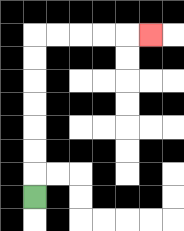{'start': '[1, 8]', 'end': '[6, 1]', 'path_directions': 'U,U,U,U,U,U,U,R,R,R,R,R', 'path_coordinates': '[[1, 8], [1, 7], [1, 6], [1, 5], [1, 4], [1, 3], [1, 2], [1, 1], [2, 1], [3, 1], [4, 1], [5, 1], [6, 1]]'}